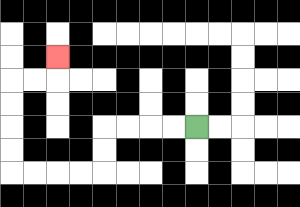{'start': '[8, 5]', 'end': '[2, 2]', 'path_directions': 'L,L,L,L,D,D,L,L,L,L,U,U,U,U,R,R,U', 'path_coordinates': '[[8, 5], [7, 5], [6, 5], [5, 5], [4, 5], [4, 6], [4, 7], [3, 7], [2, 7], [1, 7], [0, 7], [0, 6], [0, 5], [0, 4], [0, 3], [1, 3], [2, 3], [2, 2]]'}